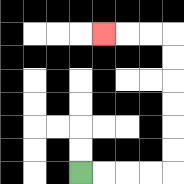{'start': '[3, 7]', 'end': '[4, 1]', 'path_directions': 'R,R,R,R,U,U,U,U,U,U,L,L,L', 'path_coordinates': '[[3, 7], [4, 7], [5, 7], [6, 7], [7, 7], [7, 6], [7, 5], [7, 4], [7, 3], [7, 2], [7, 1], [6, 1], [5, 1], [4, 1]]'}